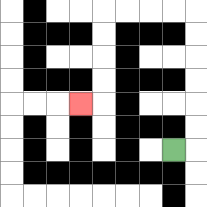{'start': '[7, 6]', 'end': '[3, 4]', 'path_directions': 'R,U,U,U,U,U,U,L,L,L,L,D,D,D,D,L', 'path_coordinates': '[[7, 6], [8, 6], [8, 5], [8, 4], [8, 3], [8, 2], [8, 1], [8, 0], [7, 0], [6, 0], [5, 0], [4, 0], [4, 1], [4, 2], [4, 3], [4, 4], [3, 4]]'}